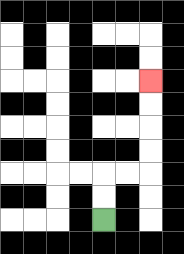{'start': '[4, 9]', 'end': '[6, 3]', 'path_directions': 'U,U,R,R,U,U,U,U', 'path_coordinates': '[[4, 9], [4, 8], [4, 7], [5, 7], [6, 7], [6, 6], [6, 5], [6, 4], [6, 3]]'}